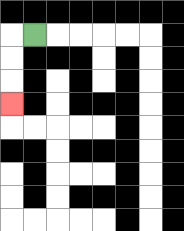{'start': '[1, 1]', 'end': '[0, 4]', 'path_directions': 'L,D,D,D', 'path_coordinates': '[[1, 1], [0, 1], [0, 2], [0, 3], [0, 4]]'}